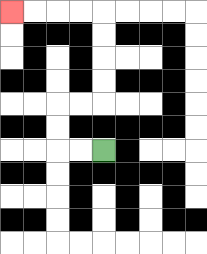{'start': '[4, 6]', 'end': '[0, 0]', 'path_directions': 'L,L,U,U,R,R,U,U,U,U,L,L,L,L', 'path_coordinates': '[[4, 6], [3, 6], [2, 6], [2, 5], [2, 4], [3, 4], [4, 4], [4, 3], [4, 2], [4, 1], [4, 0], [3, 0], [2, 0], [1, 0], [0, 0]]'}